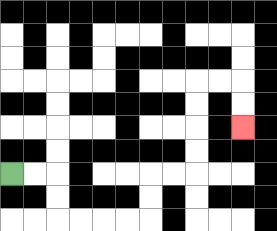{'start': '[0, 7]', 'end': '[10, 5]', 'path_directions': 'R,R,D,D,R,R,R,R,U,U,R,R,U,U,U,U,R,R,D,D', 'path_coordinates': '[[0, 7], [1, 7], [2, 7], [2, 8], [2, 9], [3, 9], [4, 9], [5, 9], [6, 9], [6, 8], [6, 7], [7, 7], [8, 7], [8, 6], [8, 5], [8, 4], [8, 3], [9, 3], [10, 3], [10, 4], [10, 5]]'}